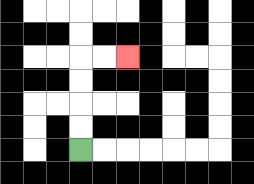{'start': '[3, 6]', 'end': '[5, 2]', 'path_directions': 'U,U,U,U,R,R', 'path_coordinates': '[[3, 6], [3, 5], [3, 4], [3, 3], [3, 2], [4, 2], [5, 2]]'}